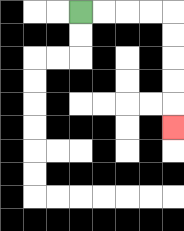{'start': '[3, 0]', 'end': '[7, 5]', 'path_directions': 'R,R,R,R,D,D,D,D,D', 'path_coordinates': '[[3, 0], [4, 0], [5, 0], [6, 0], [7, 0], [7, 1], [7, 2], [7, 3], [7, 4], [7, 5]]'}